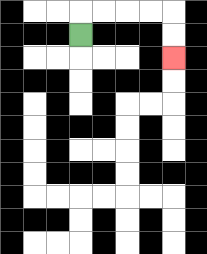{'start': '[3, 1]', 'end': '[7, 2]', 'path_directions': 'U,R,R,R,R,D,D', 'path_coordinates': '[[3, 1], [3, 0], [4, 0], [5, 0], [6, 0], [7, 0], [7, 1], [7, 2]]'}